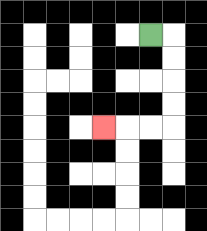{'start': '[6, 1]', 'end': '[4, 5]', 'path_directions': 'R,D,D,D,D,L,L,L', 'path_coordinates': '[[6, 1], [7, 1], [7, 2], [7, 3], [7, 4], [7, 5], [6, 5], [5, 5], [4, 5]]'}